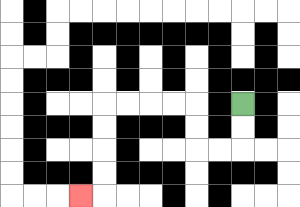{'start': '[10, 4]', 'end': '[3, 8]', 'path_directions': 'D,D,L,L,U,U,L,L,L,L,D,D,D,D,L', 'path_coordinates': '[[10, 4], [10, 5], [10, 6], [9, 6], [8, 6], [8, 5], [8, 4], [7, 4], [6, 4], [5, 4], [4, 4], [4, 5], [4, 6], [4, 7], [4, 8], [3, 8]]'}